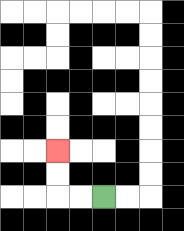{'start': '[4, 8]', 'end': '[2, 6]', 'path_directions': 'L,L,U,U', 'path_coordinates': '[[4, 8], [3, 8], [2, 8], [2, 7], [2, 6]]'}